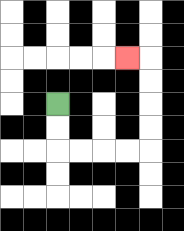{'start': '[2, 4]', 'end': '[5, 2]', 'path_directions': 'D,D,R,R,R,R,U,U,U,U,L', 'path_coordinates': '[[2, 4], [2, 5], [2, 6], [3, 6], [4, 6], [5, 6], [6, 6], [6, 5], [6, 4], [6, 3], [6, 2], [5, 2]]'}